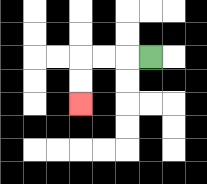{'start': '[6, 2]', 'end': '[3, 4]', 'path_directions': 'L,L,L,D,D', 'path_coordinates': '[[6, 2], [5, 2], [4, 2], [3, 2], [3, 3], [3, 4]]'}